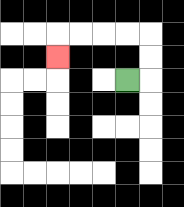{'start': '[5, 3]', 'end': '[2, 2]', 'path_directions': 'R,U,U,L,L,L,L,D', 'path_coordinates': '[[5, 3], [6, 3], [6, 2], [6, 1], [5, 1], [4, 1], [3, 1], [2, 1], [2, 2]]'}